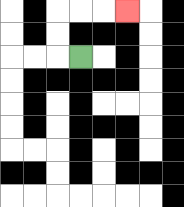{'start': '[3, 2]', 'end': '[5, 0]', 'path_directions': 'L,U,U,R,R,R', 'path_coordinates': '[[3, 2], [2, 2], [2, 1], [2, 0], [3, 0], [4, 0], [5, 0]]'}